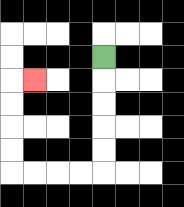{'start': '[4, 2]', 'end': '[1, 3]', 'path_directions': 'D,D,D,D,D,L,L,L,L,U,U,U,U,R', 'path_coordinates': '[[4, 2], [4, 3], [4, 4], [4, 5], [4, 6], [4, 7], [3, 7], [2, 7], [1, 7], [0, 7], [0, 6], [0, 5], [0, 4], [0, 3], [1, 3]]'}